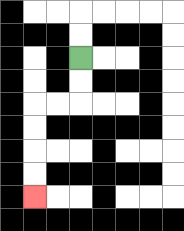{'start': '[3, 2]', 'end': '[1, 8]', 'path_directions': 'D,D,L,L,D,D,D,D', 'path_coordinates': '[[3, 2], [3, 3], [3, 4], [2, 4], [1, 4], [1, 5], [1, 6], [1, 7], [1, 8]]'}